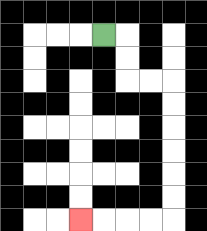{'start': '[4, 1]', 'end': '[3, 9]', 'path_directions': 'R,D,D,R,R,D,D,D,D,D,D,L,L,L,L', 'path_coordinates': '[[4, 1], [5, 1], [5, 2], [5, 3], [6, 3], [7, 3], [7, 4], [7, 5], [7, 6], [7, 7], [7, 8], [7, 9], [6, 9], [5, 9], [4, 9], [3, 9]]'}